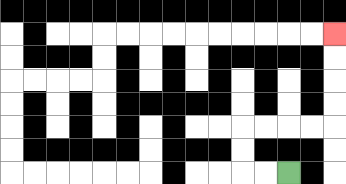{'start': '[12, 7]', 'end': '[14, 1]', 'path_directions': 'L,L,U,U,R,R,R,R,U,U,U,U', 'path_coordinates': '[[12, 7], [11, 7], [10, 7], [10, 6], [10, 5], [11, 5], [12, 5], [13, 5], [14, 5], [14, 4], [14, 3], [14, 2], [14, 1]]'}